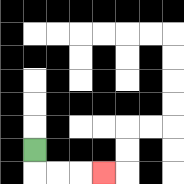{'start': '[1, 6]', 'end': '[4, 7]', 'path_directions': 'D,R,R,R', 'path_coordinates': '[[1, 6], [1, 7], [2, 7], [3, 7], [4, 7]]'}